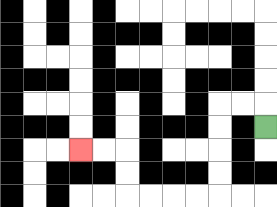{'start': '[11, 5]', 'end': '[3, 6]', 'path_directions': 'U,L,L,D,D,D,D,L,L,L,L,U,U,L,L', 'path_coordinates': '[[11, 5], [11, 4], [10, 4], [9, 4], [9, 5], [9, 6], [9, 7], [9, 8], [8, 8], [7, 8], [6, 8], [5, 8], [5, 7], [5, 6], [4, 6], [3, 6]]'}